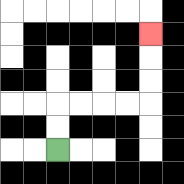{'start': '[2, 6]', 'end': '[6, 1]', 'path_directions': 'U,U,R,R,R,R,U,U,U', 'path_coordinates': '[[2, 6], [2, 5], [2, 4], [3, 4], [4, 4], [5, 4], [6, 4], [6, 3], [6, 2], [6, 1]]'}